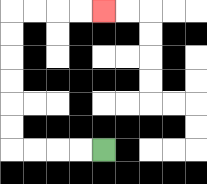{'start': '[4, 6]', 'end': '[4, 0]', 'path_directions': 'L,L,L,L,U,U,U,U,U,U,R,R,R,R', 'path_coordinates': '[[4, 6], [3, 6], [2, 6], [1, 6], [0, 6], [0, 5], [0, 4], [0, 3], [0, 2], [0, 1], [0, 0], [1, 0], [2, 0], [3, 0], [4, 0]]'}